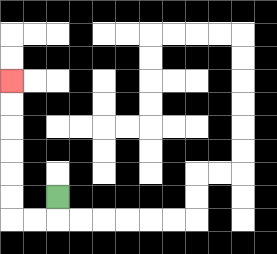{'start': '[2, 8]', 'end': '[0, 3]', 'path_directions': 'D,L,L,U,U,U,U,U,U', 'path_coordinates': '[[2, 8], [2, 9], [1, 9], [0, 9], [0, 8], [0, 7], [0, 6], [0, 5], [0, 4], [0, 3]]'}